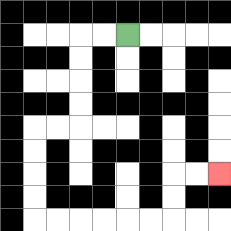{'start': '[5, 1]', 'end': '[9, 7]', 'path_directions': 'L,L,D,D,D,D,L,L,D,D,D,D,R,R,R,R,R,R,U,U,R,R', 'path_coordinates': '[[5, 1], [4, 1], [3, 1], [3, 2], [3, 3], [3, 4], [3, 5], [2, 5], [1, 5], [1, 6], [1, 7], [1, 8], [1, 9], [2, 9], [3, 9], [4, 9], [5, 9], [6, 9], [7, 9], [7, 8], [7, 7], [8, 7], [9, 7]]'}